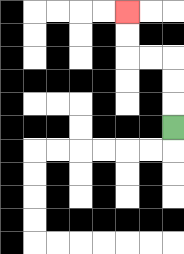{'start': '[7, 5]', 'end': '[5, 0]', 'path_directions': 'U,U,U,L,L,U,U', 'path_coordinates': '[[7, 5], [7, 4], [7, 3], [7, 2], [6, 2], [5, 2], [5, 1], [5, 0]]'}